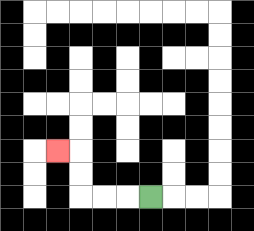{'start': '[6, 8]', 'end': '[2, 6]', 'path_directions': 'L,L,L,U,U,L', 'path_coordinates': '[[6, 8], [5, 8], [4, 8], [3, 8], [3, 7], [3, 6], [2, 6]]'}